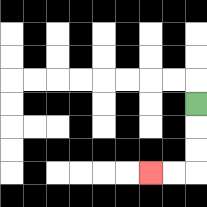{'start': '[8, 4]', 'end': '[6, 7]', 'path_directions': 'D,D,D,L,L', 'path_coordinates': '[[8, 4], [8, 5], [8, 6], [8, 7], [7, 7], [6, 7]]'}